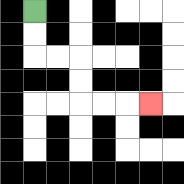{'start': '[1, 0]', 'end': '[6, 4]', 'path_directions': 'D,D,R,R,D,D,R,R,R', 'path_coordinates': '[[1, 0], [1, 1], [1, 2], [2, 2], [3, 2], [3, 3], [3, 4], [4, 4], [5, 4], [6, 4]]'}